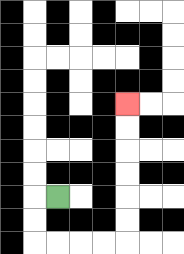{'start': '[2, 8]', 'end': '[5, 4]', 'path_directions': 'L,D,D,R,R,R,R,U,U,U,U,U,U', 'path_coordinates': '[[2, 8], [1, 8], [1, 9], [1, 10], [2, 10], [3, 10], [4, 10], [5, 10], [5, 9], [5, 8], [5, 7], [5, 6], [5, 5], [5, 4]]'}